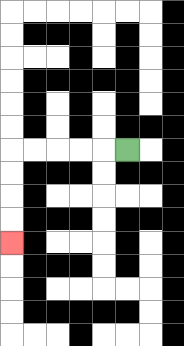{'start': '[5, 6]', 'end': '[0, 10]', 'path_directions': 'L,L,L,L,L,D,D,D,D', 'path_coordinates': '[[5, 6], [4, 6], [3, 6], [2, 6], [1, 6], [0, 6], [0, 7], [0, 8], [0, 9], [0, 10]]'}